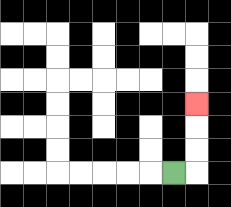{'start': '[7, 7]', 'end': '[8, 4]', 'path_directions': 'R,U,U,U', 'path_coordinates': '[[7, 7], [8, 7], [8, 6], [8, 5], [8, 4]]'}